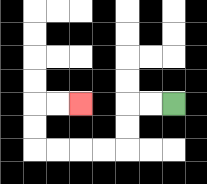{'start': '[7, 4]', 'end': '[3, 4]', 'path_directions': 'L,L,D,D,L,L,L,L,U,U,R,R', 'path_coordinates': '[[7, 4], [6, 4], [5, 4], [5, 5], [5, 6], [4, 6], [3, 6], [2, 6], [1, 6], [1, 5], [1, 4], [2, 4], [3, 4]]'}